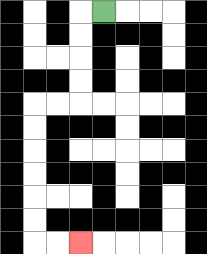{'start': '[4, 0]', 'end': '[3, 10]', 'path_directions': 'L,D,D,D,D,L,L,D,D,D,D,D,D,R,R', 'path_coordinates': '[[4, 0], [3, 0], [3, 1], [3, 2], [3, 3], [3, 4], [2, 4], [1, 4], [1, 5], [1, 6], [1, 7], [1, 8], [1, 9], [1, 10], [2, 10], [3, 10]]'}